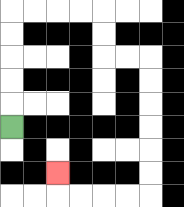{'start': '[0, 5]', 'end': '[2, 7]', 'path_directions': 'U,U,U,U,U,R,R,R,R,D,D,R,R,D,D,D,D,D,D,L,L,L,L,U', 'path_coordinates': '[[0, 5], [0, 4], [0, 3], [0, 2], [0, 1], [0, 0], [1, 0], [2, 0], [3, 0], [4, 0], [4, 1], [4, 2], [5, 2], [6, 2], [6, 3], [6, 4], [6, 5], [6, 6], [6, 7], [6, 8], [5, 8], [4, 8], [3, 8], [2, 8], [2, 7]]'}